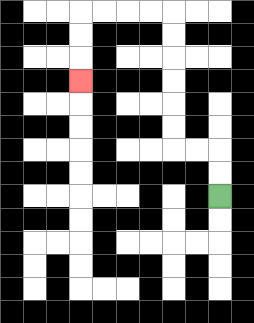{'start': '[9, 8]', 'end': '[3, 3]', 'path_directions': 'U,U,L,L,U,U,U,U,U,U,L,L,L,L,D,D,D', 'path_coordinates': '[[9, 8], [9, 7], [9, 6], [8, 6], [7, 6], [7, 5], [7, 4], [7, 3], [7, 2], [7, 1], [7, 0], [6, 0], [5, 0], [4, 0], [3, 0], [3, 1], [3, 2], [3, 3]]'}